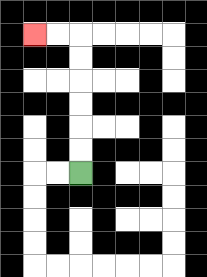{'start': '[3, 7]', 'end': '[1, 1]', 'path_directions': 'U,U,U,U,U,U,L,L', 'path_coordinates': '[[3, 7], [3, 6], [3, 5], [3, 4], [3, 3], [3, 2], [3, 1], [2, 1], [1, 1]]'}